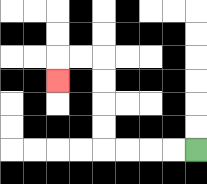{'start': '[8, 6]', 'end': '[2, 3]', 'path_directions': 'L,L,L,L,U,U,U,U,L,L,D', 'path_coordinates': '[[8, 6], [7, 6], [6, 6], [5, 6], [4, 6], [4, 5], [4, 4], [4, 3], [4, 2], [3, 2], [2, 2], [2, 3]]'}